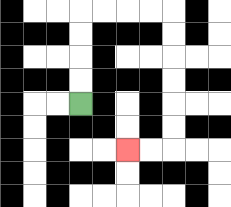{'start': '[3, 4]', 'end': '[5, 6]', 'path_directions': 'U,U,U,U,R,R,R,R,D,D,D,D,D,D,L,L', 'path_coordinates': '[[3, 4], [3, 3], [3, 2], [3, 1], [3, 0], [4, 0], [5, 0], [6, 0], [7, 0], [7, 1], [7, 2], [7, 3], [7, 4], [7, 5], [7, 6], [6, 6], [5, 6]]'}